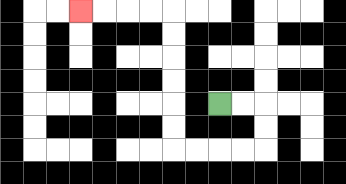{'start': '[9, 4]', 'end': '[3, 0]', 'path_directions': 'R,R,D,D,L,L,L,L,U,U,U,U,U,U,L,L,L,L', 'path_coordinates': '[[9, 4], [10, 4], [11, 4], [11, 5], [11, 6], [10, 6], [9, 6], [8, 6], [7, 6], [7, 5], [7, 4], [7, 3], [7, 2], [7, 1], [7, 0], [6, 0], [5, 0], [4, 0], [3, 0]]'}